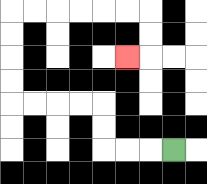{'start': '[7, 6]', 'end': '[5, 2]', 'path_directions': 'L,L,L,U,U,L,L,L,L,U,U,U,U,R,R,R,R,R,R,D,D,L', 'path_coordinates': '[[7, 6], [6, 6], [5, 6], [4, 6], [4, 5], [4, 4], [3, 4], [2, 4], [1, 4], [0, 4], [0, 3], [0, 2], [0, 1], [0, 0], [1, 0], [2, 0], [3, 0], [4, 0], [5, 0], [6, 0], [6, 1], [6, 2], [5, 2]]'}